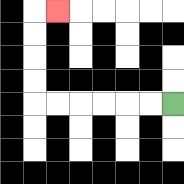{'start': '[7, 4]', 'end': '[2, 0]', 'path_directions': 'L,L,L,L,L,L,U,U,U,U,R', 'path_coordinates': '[[7, 4], [6, 4], [5, 4], [4, 4], [3, 4], [2, 4], [1, 4], [1, 3], [1, 2], [1, 1], [1, 0], [2, 0]]'}